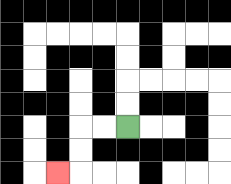{'start': '[5, 5]', 'end': '[2, 7]', 'path_directions': 'L,L,D,D,L', 'path_coordinates': '[[5, 5], [4, 5], [3, 5], [3, 6], [3, 7], [2, 7]]'}